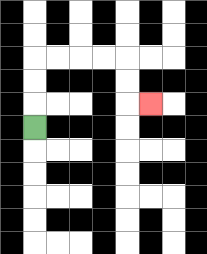{'start': '[1, 5]', 'end': '[6, 4]', 'path_directions': 'U,U,U,R,R,R,R,D,D,R', 'path_coordinates': '[[1, 5], [1, 4], [1, 3], [1, 2], [2, 2], [3, 2], [4, 2], [5, 2], [5, 3], [5, 4], [6, 4]]'}